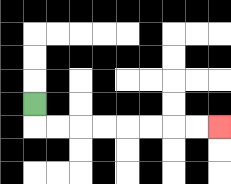{'start': '[1, 4]', 'end': '[9, 5]', 'path_directions': 'D,R,R,R,R,R,R,R,R', 'path_coordinates': '[[1, 4], [1, 5], [2, 5], [3, 5], [4, 5], [5, 5], [6, 5], [7, 5], [8, 5], [9, 5]]'}